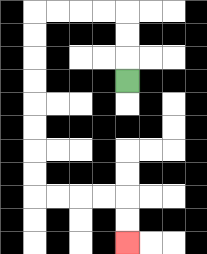{'start': '[5, 3]', 'end': '[5, 10]', 'path_directions': 'U,U,U,L,L,L,L,D,D,D,D,D,D,D,D,R,R,R,R,D,D', 'path_coordinates': '[[5, 3], [5, 2], [5, 1], [5, 0], [4, 0], [3, 0], [2, 0], [1, 0], [1, 1], [1, 2], [1, 3], [1, 4], [1, 5], [1, 6], [1, 7], [1, 8], [2, 8], [3, 8], [4, 8], [5, 8], [5, 9], [5, 10]]'}